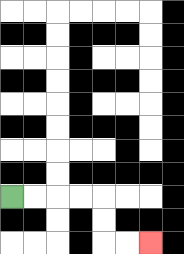{'start': '[0, 8]', 'end': '[6, 10]', 'path_directions': 'R,R,R,R,D,D,R,R', 'path_coordinates': '[[0, 8], [1, 8], [2, 8], [3, 8], [4, 8], [4, 9], [4, 10], [5, 10], [6, 10]]'}